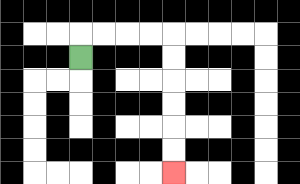{'start': '[3, 2]', 'end': '[7, 7]', 'path_directions': 'U,R,R,R,R,D,D,D,D,D,D', 'path_coordinates': '[[3, 2], [3, 1], [4, 1], [5, 1], [6, 1], [7, 1], [7, 2], [7, 3], [7, 4], [7, 5], [7, 6], [7, 7]]'}